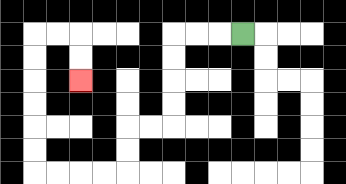{'start': '[10, 1]', 'end': '[3, 3]', 'path_directions': 'L,L,L,D,D,D,D,L,L,D,D,L,L,L,L,U,U,U,U,U,U,R,R,D,D', 'path_coordinates': '[[10, 1], [9, 1], [8, 1], [7, 1], [7, 2], [7, 3], [7, 4], [7, 5], [6, 5], [5, 5], [5, 6], [5, 7], [4, 7], [3, 7], [2, 7], [1, 7], [1, 6], [1, 5], [1, 4], [1, 3], [1, 2], [1, 1], [2, 1], [3, 1], [3, 2], [3, 3]]'}